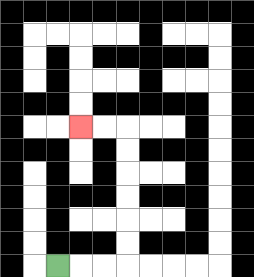{'start': '[2, 11]', 'end': '[3, 5]', 'path_directions': 'R,R,R,U,U,U,U,U,U,L,L', 'path_coordinates': '[[2, 11], [3, 11], [4, 11], [5, 11], [5, 10], [5, 9], [5, 8], [5, 7], [5, 6], [5, 5], [4, 5], [3, 5]]'}